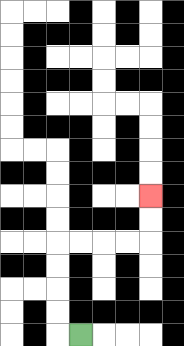{'start': '[3, 14]', 'end': '[6, 8]', 'path_directions': 'L,U,U,U,U,R,R,R,R,U,U', 'path_coordinates': '[[3, 14], [2, 14], [2, 13], [2, 12], [2, 11], [2, 10], [3, 10], [4, 10], [5, 10], [6, 10], [6, 9], [6, 8]]'}